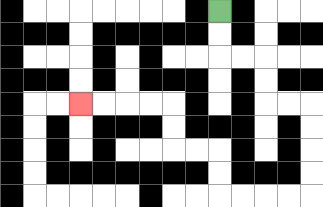{'start': '[9, 0]', 'end': '[3, 4]', 'path_directions': 'D,D,R,R,D,D,R,R,D,D,D,D,L,L,L,L,U,U,L,L,U,U,L,L,L,L', 'path_coordinates': '[[9, 0], [9, 1], [9, 2], [10, 2], [11, 2], [11, 3], [11, 4], [12, 4], [13, 4], [13, 5], [13, 6], [13, 7], [13, 8], [12, 8], [11, 8], [10, 8], [9, 8], [9, 7], [9, 6], [8, 6], [7, 6], [7, 5], [7, 4], [6, 4], [5, 4], [4, 4], [3, 4]]'}